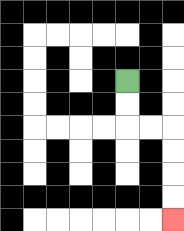{'start': '[5, 3]', 'end': '[7, 9]', 'path_directions': 'D,D,R,R,D,D,D,D', 'path_coordinates': '[[5, 3], [5, 4], [5, 5], [6, 5], [7, 5], [7, 6], [7, 7], [7, 8], [7, 9]]'}